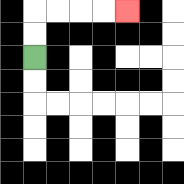{'start': '[1, 2]', 'end': '[5, 0]', 'path_directions': 'U,U,R,R,R,R', 'path_coordinates': '[[1, 2], [1, 1], [1, 0], [2, 0], [3, 0], [4, 0], [5, 0]]'}